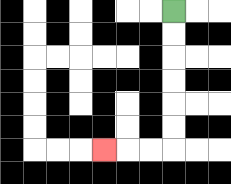{'start': '[7, 0]', 'end': '[4, 6]', 'path_directions': 'D,D,D,D,D,D,L,L,L', 'path_coordinates': '[[7, 0], [7, 1], [7, 2], [7, 3], [7, 4], [7, 5], [7, 6], [6, 6], [5, 6], [4, 6]]'}